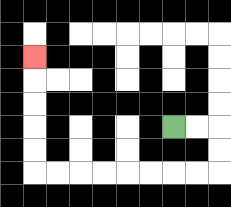{'start': '[7, 5]', 'end': '[1, 2]', 'path_directions': 'R,R,D,D,L,L,L,L,L,L,L,L,U,U,U,U,U', 'path_coordinates': '[[7, 5], [8, 5], [9, 5], [9, 6], [9, 7], [8, 7], [7, 7], [6, 7], [5, 7], [4, 7], [3, 7], [2, 7], [1, 7], [1, 6], [1, 5], [1, 4], [1, 3], [1, 2]]'}